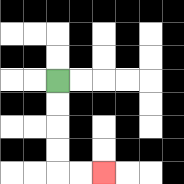{'start': '[2, 3]', 'end': '[4, 7]', 'path_directions': 'D,D,D,D,R,R', 'path_coordinates': '[[2, 3], [2, 4], [2, 5], [2, 6], [2, 7], [3, 7], [4, 7]]'}